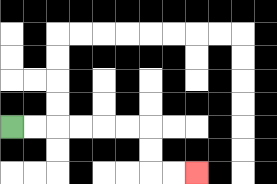{'start': '[0, 5]', 'end': '[8, 7]', 'path_directions': 'R,R,R,R,R,R,D,D,R,R', 'path_coordinates': '[[0, 5], [1, 5], [2, 5], [3, 5], [4, 5], [5, 5], [6, 5], [6, 6], [6, 7], [7, 7], [8, 7]]'}